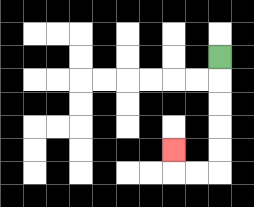{'start': '[9, 2]', 'end': '[7, 6]', 'path_directions': 'D,D,D,D,D,L,L,U', 'path_coordinates': '[[9, 2], [9, 3], [9, 4], [9, 5], [9, 6], [9, 7], [8, 7], [7, 7], [7, 6]]'}